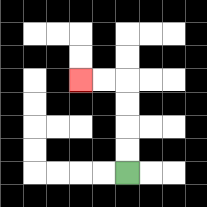{'start': '[5, 7]', 'end': '[3, 3]', 'path_directions': 'U,U,U,U,L,L', 'path_coordinates': '[[5, 7], [5, 6], [5, 5], [5, 4], [5, 3], [4, 3], [3, 3]]'}